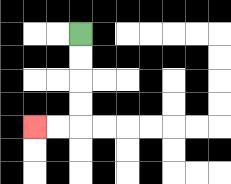{'start': '[3, 1]', 'end': '[1, 5]', 'path_directions': 'D,D,D,D,L,L', 'path_coordinates': '[[3, 1], [3, 2], [3, 3], [3, 4], [3, 5], [2, 5], [1, 5]]'}